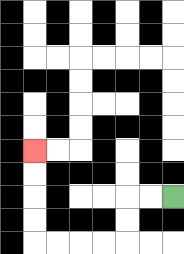{'start': '[7, 8]', 'end': '[1, 6]', 'path_directions': 'L,L,D,D,L,L,L,L,U,U,U,U', 'path_coordinates': '[[7, 8], [6, 8], [5, 8], [5, 9], [5, 10], [4, 10], [3, 10], [2, 10], [1, 10], [1, 9], [1, 8], [1, 7], [1, 6]]'}